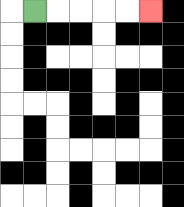{'start': '[1, 0]', 'end': '[6, 0]', 'path_directions': 'R,R,R,R,R', 'path_coordinates': '[[1, 0], [2, 0], [3, 0], [4, 0], [5, 0], [6, 0]]'}